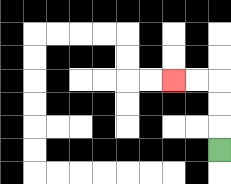{'start': '[9, 6]', 'end': '[7, 3]', 'path_directions': 'U,U,U,L,L', 'path_coordinates': '[[9, 6], [9, 5], [9, 4], [9, 3], [8, 3], [7, 3]]'}